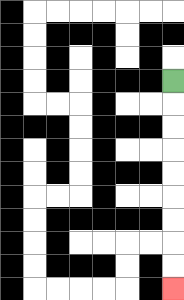{'start': '[7, 3]', 'end': '[7, 12]', 'path_directions': 'D,D,D,D,D,D,D,D,D', 'path_coordinates': '[[7, 3], [7, 4], [7, 5], [7, 6], [7, 7], [7, 8], [7, 9], [7, 10], [7, 11], [7, 12]]'}